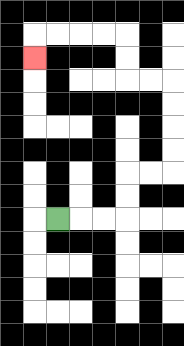{'start': '[2, 9]', 'end': '[1, 2]', 'path_directions': 'R,R,R,U,U,R,R,U,U,U,U,L,L,U,U,L,L,L,L,D', 'path_coordinates': '[[2, 9], [3, 9], [4, 9], [5, 9], [5, 8], [5, 7], [6, 7], [7, 7], [7, 6], [7, 5], [7, 4], [7, 3], [6, 3], [5, 3], [5, 2], [5, 1], [4, 1], [3, 1], [2, 1], [1, 1], [1, 2]]'}